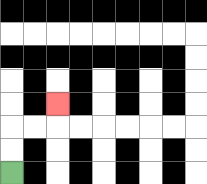{'start': '[0, 7]', 'end': '[2, 4]', 'path_directions': 'U,U,R,R,U', 'path_coordinates': '[[0, 7], [0, 6], [0, 5], [1, 5], [2, 5], [2, 4]]'}